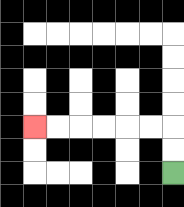{'start': '[7, 7]', 'end': '[1, 5]', 'path_directions': 'U,U,L,L,L,L,L,L', 'path_coordinates': '[[7, 7], [7, 6], [7, 5], [6, 5], [5, 5], [4, 5], [3, 5], [2, 5], [1, 5]]'}